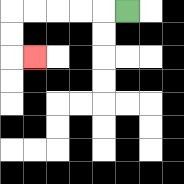{'start': '[5, 0]', 'end': '[1, 2]', 'path_directions': 'L,L,L,L,L,D,D,R', 'path_coordinates': '[[5, 0], [4, 0], [3, 0], [2, 0], [1, 0], [0, 0], [0, 1], [0, 2], [1, 2]]'}